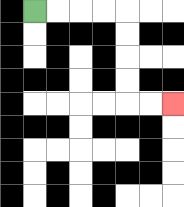{'start': '[1, 0]', 'end': '[7, 4]', 'path_directions': 'R,R,R,R,D,D,D,D,R,R', 'path_coordinates': '[[1, 0], [2, 0], [3, 0], [4, 0], [5, 0], [5, 1], [5, 2], [5, 3], [5, 4], [6, 4], [7, 4]]'}